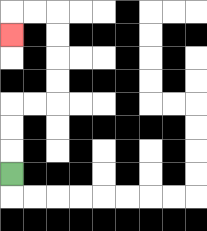{'start': '[0, 7]', 'end': '[0, 1]', 'path_directions': 'U,U,U,R,R,U,U,U,U,L,L,D', 'path_coordinates': '[[0, 7], [0, 6], [0, 5], [0, 4], [1, 4], [2, 4], [2, 3], [2, 2], [2, 1], [2, 0], [1, 0], [0, 0], [0, 1]]'}